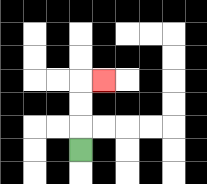{'start': '[3, 6]', 'end': '[4, 3]', 'path_directions': 'U,U,U,R', 'path_coordinates': '[[3, 6], [3, 5], [3, 4], [3, 3], [4, 3]]'}